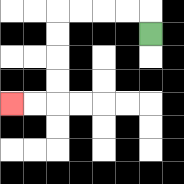{'start': '[6, 1]', 'end': '[0, 4]', 'path_directions': 'U,L,L,L,L,D,D,D,D,L,L', 'path_coordinates': '[[6, 1], [6, 0], [5, 0], [4, 0], [3, 0], [2, 0], [2, 1], [2, 2], [2, 3], [2, 4], [1, 4], [0, 4]]'}